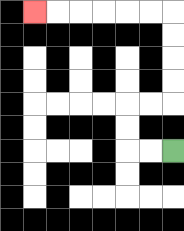{'start': '[7, 6]', 'end': '[1, 0]', 'path_directions': 'L,L,U,U,R,R,U,U,U,U,L,L,L,L,L,L', 'path_coordinates': '[[7, 6], [6, 6], [5, 6], [5, 5], [5, 4], [6, 4], [7, 4], [7, 3], [7, 2], [7, 1], [7, 0], [6, 0], [5, 0], [4, 0], [3, 0], [2, 0], [1, 0]]'}